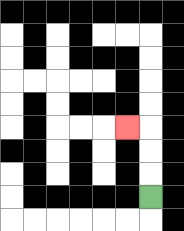{'start': '[6, 8]', 'end': '[5, 5]', 'path_directions': 'U,U,U,L', 'path_coordinates': '[[6, 8], [6, 7], [6, 6], [6, 5], [5, 5]]'}